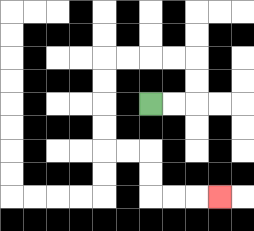{'start': '[6, 4]', 'end': '[9, 8]', 'path_directions': 'R,R,U,U,L,L,L,L,D,D,D,D,R,R,D,D,R,R,R', 'path_coordinates': '[[6, 4], [7, 4], [8, 4], [8, 3], [8, 2], [7, 2], [6, 2], [5, 2], [4, 2], [4, 3], [4, 4], [4, 5], [4, 6], [5, 6], [6, 6], [6, 7], [6, 8], [7, 8], [8, 8], [9, 8]]'}